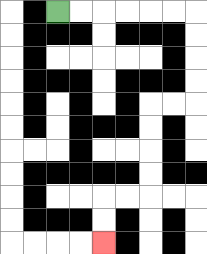{'start': '[2, 0]', 'end': '[4, 10]', 'path_directions': 'R,R,R,R,R,R,D,D,D,D,L,L,D,D,D,D,L,L,D,D', 'path_coordinates': '[[2, 0], [3, 0], [4, 0], [5, 0], [6, 0], [7, 0], [8, 0], [8, 1], [8, 2], [8, 3], [8, 4], [7, 4], [6, 4], [6, 5], [6, 6], [6, 7], [6, 8], [5, 8], [4, 8], [4, 9], [4, 10]]'}